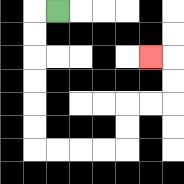{'start': '[2, 0]', 'end': '[6, 2]', 'path_directions': 'L,D,D,D,D,D,D,R,R,R,R,U,U,R,R,U,U,L', 'path_coordinates': '[[2, 0], [1, 0], [1, 1], [1, 2], [1, 3], [1, 4], [1, 5], [1, 6], [2, 6], [3, 6], [4, 6], [5, 6], [5, 5], [5, 4], [6, 4], [7, 4], [7, 3], [7, 2], [6, 2]]'}